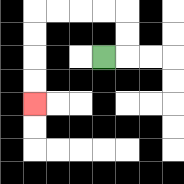{'start': '[4, 2]', 'end': '[1, 4]', 'path_directions': 'R,U,U,L,L,L,L,D,D,D,D', 'path_coordinates': '[[4, 2], [5, 2], [5, 1], [5, 0], [4, 0], [3, 0], [2, 0], [1, 0], [1, 1], [1, 2], [1, 3], [1, 4]]'}